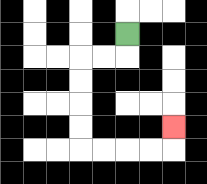{'start': '[5, 1]', 'end': '[7, 5]', 'path_directions': 'D,L,L,D,D,D,D,R,R,R,R,U', 'path_coordinates': '[[5, 1], [5, 2], [4, 2], [3, 2], [3, 3], [3, 4], [3, 5], [3, 6], [4, 6], [5, 6], [6, 6], [7, 6], [7, 5]]'}